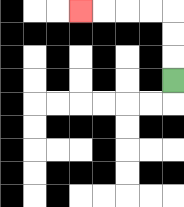{'start': '[7, 3]', 'end': '[3, 0]', 'path_directions': 'U,U,U,L,L,L,L', 'path_coordinates': '[[7, 3], [7, 2], [7, 1], [7, 0], [6, 0], [5, 0], [4, 0], [3, 0]]'}